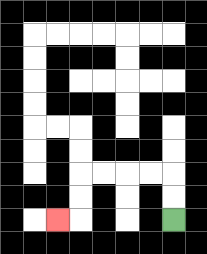{'start': '[7, 9]', 'end': '[2, 9]', 'path_directions': 'U,U,L,L,L,L,D,D,L', 'path_coordinates': '[[7, 9], [7, 8], [7, 7], [6, 7], [5, 7], [4, 7], [3, 7], [3, 8], [3, 9], [2, 9]]'}